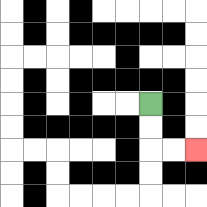{'start': '[6, 4]', 'end': '[8, 6]', 'path_directions': 'D,D,R,R', 'path_coordinates': '[[6, 4], [6, 5], [6, 6], [7, 6], [8, 6]]'}